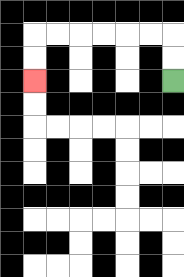{'start': '[7, 3]', 'end': '[1, 3]', 'path_directions': 'U,U,L,L,L,L,L,L,D,D', 'path_coordinates': '[[7, 3], [7, 2], [7, 1], [6, 1], [5, 1], [4, 1], [3, 1], [2, 1], [1, 1], [1, 2], [1, 3]]'}